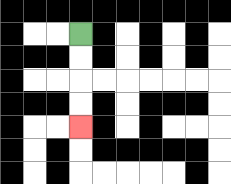{'start': '[3, 1]', 'end': '[3, 5]', 'path_directions': 'D,D,D,D', 'path_coordinates': '[[3, 1], [3, 2], [3, 3], [3, 4], [3, 5]]'}